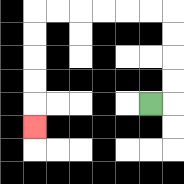{'start': '[6, 4]', 'end': '[1, 5]', 'path_directions': 'R,U,U,U,U,L,L,L,L,L,L,D,D,D,D,D', 'path_coordinates': '[[6, 4], [7, 4], [7, 3], [7, 2], [7, 1], [7, 0], [6, 0], [5, 0], [4, 0], [3, 0], [2, 0], [1, 0], [1, 1], [1, 2], [1, 3], [1, 4], [1, 5]]'}